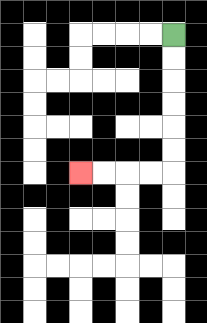{'start': '[7, 1]', 'end': '[3, 7]', 'path_directions': 'D,D,D,D,D,D,L,L,L,L', 'path_coordinates': '[[7, 1], [7, 2], [7, 3], [7, 4], [7, 5], [7, 6], [7, 7], [6, 7], [5, 7], [4, 7], [3, 7]]'}